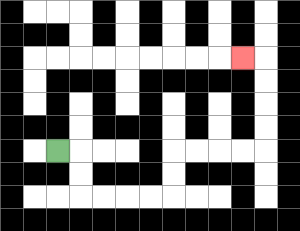{'start': '[2, 6]', 'end': '[10, 2]', 'path_directions': 'R,D,D,R,R,R,R,U,U,R,R,R,R,U,U,U,U,L', 'path_coordinates': '[[2, 6], [3, 6], [3, 7], [3, 8], [4, 8], [5, 8], [6, 8], [7, 8], [7, 7], [7, 6], [8, 6], [9, 6], [10, 6], [11, 6], [11, 5], [11, 4], [11, 3], [11, 2], [10, 2]]'}